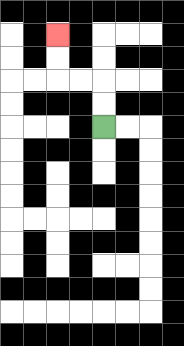{'start': '[4, 5]', 'end': '[2, 1]', 'path_directions': 'U,U,L,L,U,U', 'path_coordinates': '[[4, 5], [4, 4], [4, 3], [3, 3], [2, 3], [2, 2], [2, 1]]'}